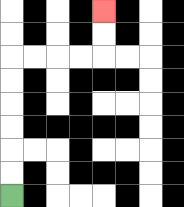{'start': '[0, 8]', 'end': '[4, 0]', 'path_directions': 'U,U,U,U,U,U,R,R,R,R,U,U', 'path_coordinates': '[[0, 8], [0, 7], [0, 6], [0, 5], [0, 4], [0, 3], [0, 2], [1, 2], [2, 2], [3, 2], [4, 2], [4, 1], [4, 0]]'}